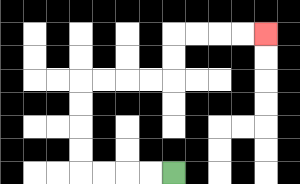{'start': '[7, 7]', 'end': '[11, 1]', 'path_directions': 'L,L,L,L,U,U,U,U,R,R,R,R,U,U,R,R,R,R', 'path_coordinates': '[[7, 7], [6, 7], [5, 7], [4, 7], [3, 7], [3, 6], [3, 5], [3, 4], [3, 3], [4, 3], [5, 3], [6, 3], [7, 3], [7, 2], [7, 1], [8, 1], [9, 1], [10, 1], [11, 1]]'}